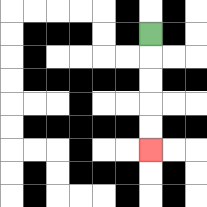{'start': '[6, 1]', 'end': '[6, 6]', 'path_directions': 'D,D,D,D,D', 'path_coordinates': '[[6, 1], [6, 2], [6, 3], [6, 4], [6, 5], [6, 6]]'}